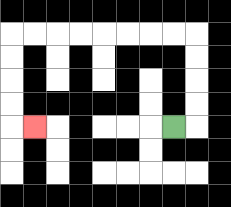{'start': '[7, 5]', 'end': '[1, 5]', 'path_directions': 'R,U,U,U,U,L,L,L,L,L,L,L,L,D,D,D,D,R', 'path_coordinates': '[[7, 5], [8, 5], [8, 4], [8, 3], [8, 2], [8, 1], [7, 1], [6, 1], [5, 1], [4, 1], [3, 1], [2, 1], [1, 1], [0, 1], [0, 2], [0, 3], [0, 4], [0, 5], [1, 5]]'}